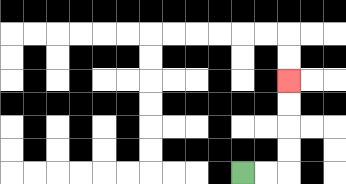{'start': '[10, 7]', 'end': '[12, 3]', 'path_directions': 'R,R,U,U,U,U', 'path_coordinates': '[[10, 7], [11, 7], [12, 7], [12, 6], [12, 5], [12, 4], [12, 3]]'}